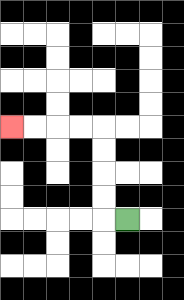{'start': '[5, 9]', 'end': '[0, 5]', 'path_directions': 'L,U,U,U,U,L,L,L,L', 'path_coordinates': '[[5, 9], [4, 9], [4, 8], [4, 7], [4, 6], [4, 5], [3, 5], [2, 5], [1, 5], [0, 5]]'}